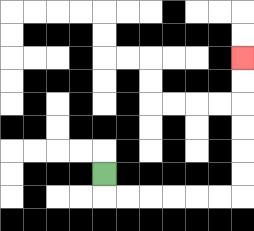{'start': '[4, 7]', 'end': '[10, 2]', 'path_directions': 'D,R,R,R,R,R,R,U,U,U,U,U,U', 'path_coordinates': '[[4, 7], [4, 8], [5, 8], [6, 8], [7, 8], [8, 8], [9, 8], [10, 8], [10, 7], [10, 6], [10, 5], [10, 4], [10, 3], [10, 2]]'}